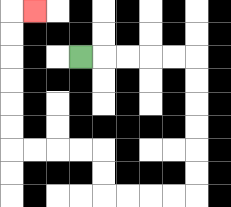{'start': '[3, 2]', 'end': '[1, 0]', 'path_directions': 'R,R,R,R,R,D,D,D,D,D,D,L,L,L,L,U,U,L,L,L,L,U,U,U,U,U,U,R', 'path_coordinates': '[[3, 2], [4, 2], [5, 2], [6, 2], [7, 2], [8, 2], [8, 3], [8, 4], [8, 5], [8, 6], [8, 7], [8, 8], [7, 8], [6, 8], [5, 8], [4, 8], [4, 7], [4, 6], [3, 6], [2, 6], [1, 6], [0, 6], [0, 5], [0, 4], [0, 3], [0, 2], [0, 1], [0, 0], [1, 0]]'}